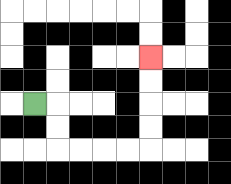{'start': '[1, 4]', 'end': '[6, 2]', 'path_directions': 'R,D,D,R,R,R,R,U,U,U,U', 'path_coordinates': '[[1, 4], [2, 4], [2, 5], [2, 6], [3, 6], [4, 6], [5, 6], [6, 6], [6, 5], [6, 4], [6, 3], [6, 2]]'}